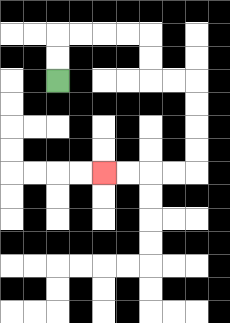{'start': '[2, 3]', 'end': '[4, 7]', 'path_directions': 'U,U,R,R,R,R,D,D,R,R,D,D,D,D,L,L,L,L', 'path_coordinates': '[[2, 3], [2, 2], [2, 1], [3, 1], [4, 1], [5, 1], [6, 1], [6, 2], [6, 3], [7, 3], [8, 3], [8, 4], [8, 5], [8, 6], [8, 7], [7, 7], [6, 7], [5, 7], [4, 7]]'}